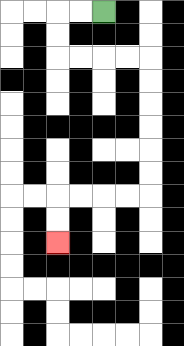{'start': '[4, 0]', 'end': '[2, 10]', 'path_directions': 'L,L,D,D,R,R,R,R,D,D,D,D,D,D,L,L,L,L,D,D', 'path_coordinates': '[[4, 0], [3, 0], [2, 0], [2, 1], [2, 2], [3, 2], [4, 2], [5, 2], [6, 2], [6, 3], [6, 4], [6, 5], [6, 6], [6, 7], [6, 8], [5, 8], [4, 8], [3, 8], [2, 8], [2, 9], [2, 10]]'}